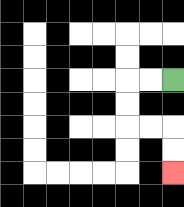{'start': '[7, 3]', 'end': '[7, 7]', 'path_directions': 'L,L,D,D,R,R,D,D', 'path_coordinates': '[[7, 3], [6, 3], [5, 3], [5, 4], [5, 5], [6, 5], [7, 5], [7, 6], [7, 7]]'}